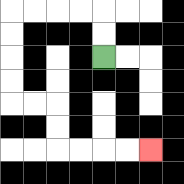{'start': '[4, 2]', 'end': '[6, 6]', 'path_directions': 'U,U,L,L,L,L,D,D,D,D,R,R,D,D,R,R,R,R', 'path_coordinates': '[[4, 2], [4, 1], [4, 0], [3, 0], [2, 0], [1, 0], [0, 0], [0, 1], [0, 2], [0, 3], [0, 4], [1, 4], [2, 4], [2, 5], [2, 6], [3, 6], [4, 6], [5, 6], [6, 6]]'}